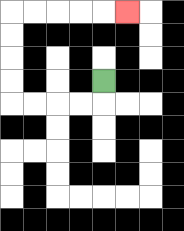{'start': '[4, 3]', 'end': '[5, 0]', 'path_directions': 'D,L,L,L,L,U,U,U,U,R,R,R,R,R', 'path_coordinates': '[[4, 3], [4, 4], [3, 4], [2, 4], [1, 4], [0, 4], [0, 3], [0, 2], [0, 1], [0, 0], [1, 0], [2, 0], [3, 0], [4, 0], [5, 0]]'}